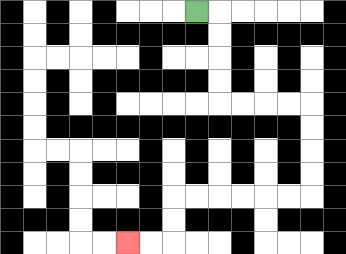{'start': '[8, 0]', 'end': '[5, 10]', 'path_directions': 'R,D,D,D,D,R,R,R,R,D,D,D,D,L,L,L,L,L,L,D,D,L,L', 'path_coordinates': '[[8, 0], [9, 0], [9, 1], [9, 2], [9, 3], [9, 4], [10, 4], [11, 4], [12, 4], [13, 4], [13, 5], [13, 6], [13, 7], [13, 8], [12, 8], [11, 8], [10, 8], [9, 8], [8, 8], [7, 8], [7, 9], [7, 10], [6, 10], [5, 10]]'}